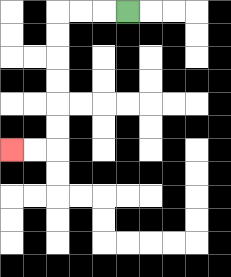{'start': '[5, 0]', 'end': '[0, 6]', 'path_directions': 'L,L,L,D,D,D,D,D,D,L,L', 'path_coordinates': '[[5, 0], [4, 0], [3, 0], [2, 0], [2, 1], [2, 2], [2, 3], [2, 4], [2, 5], [2, 6], [1, 6], [0, 6]]'}